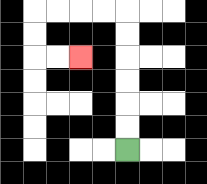{'start': '[5, 6]', 'end': '[3, 2]', 'path_directions': 'U,U,U,U,U,U,L,L,L,L,D,D,R,R', 'path_coordinates': '[[5, 6], [5, 5], [5, 4], [5, 3], [5, 2], [5, 1], [5, 0], [4, 0], [3, 0], [2, 0], [1, 0], [1, 1], [1, 2], [2, 2], [3, 2]]'}